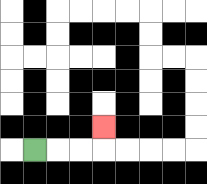{'start': '[1, 6]', 'end': '[4, 5]', 'path_directions': 'R,R,R,U', 'path_coordinates': '[[1, 6], [2, 6], [3, 6], [4, 6], [4, 5]]'}